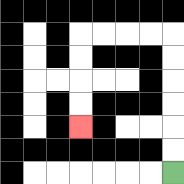{'start': '[7, 7]', 'end': '[3, 5]', 'path_directions': 'U,U,U,U,U,U,L,L,L,L,D,D,D,D', 'path_coordinates': '[[7, 7], [7, 6], [7, 5], [7, 4], [7, 3], [7, 2], [7, 1], [6, 1], [5, 1], [4, 1], [3, 1], [3, 2], [3, 3], [3, 4], [3, 5]]'}